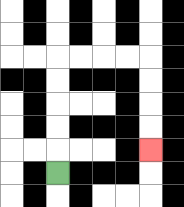{'start': '[2, 7]', 'end': '[6, 6]', 'path_directions': 'U,U,U,U,U,R,R,R,R,D,D,D,D', 'path_coordinates': '[[2, 7], [2, 6], [2, 5], [2, 4], [2, 3], [2, 2], [3, 2], [4, 2], [5, 2], [6, 2], [6, 3], [6, 4], [6, 5], [6, 6]]'}